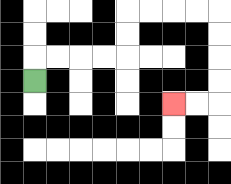{'start': '[1, 3]', 'end': '[7, 4]', 'path_directions': 'U,R,R,R,R,U,U,R,R,R,R,D,D,D,D,L,L', 'path_coordinates': '[[1, 3], [1, 2], [2, 2], [3, 2], [4, 2], [5, 2], [5, 1], [5, 0], [6, 0], [7, 0], [8, 0], [9, 0], [9, 1], [9, 2], [9, 3], [9, 4], [8, 4], [7, 4]]'}